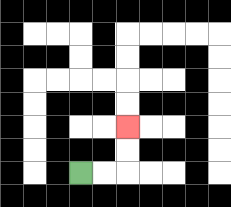{'start': '[3, 7]', 'end': '[5, 5]', 'path_directions': 'R,R,U,U', 'path_coordinates': '[[3, 7], [4, 7], [5, 7], [5, 6], [5, 5]]'}